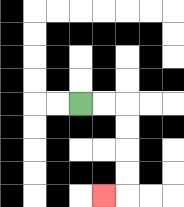{'start': '[3, 4]', 'end': '[4, 8]', 'path_directions': 'R,R,D,D,D,D,L', 'path_coordinates': '[[3, 4], [4, 4], [5, 4], [5, 5], [5, 6], [5, 7], [5, 8], [4, 8]]'}